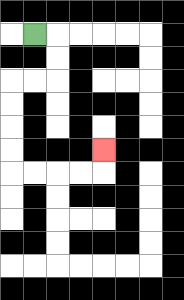{'start': '[1, 1]', 'end': '[4, 6]', 'path_directions': 'R,D,D,L,L,D,D,D,D,R,R,R,R,U', 'path_coordinates': '[[1, 1], [2, 1], [2, 2], [2, 3], [1, 3], [0, 3], [0, 4], [0, 5], [0, 6], [0, 7], [1, 7], [2, 7], [3, 7], [4, 7], [4, 6]]'}